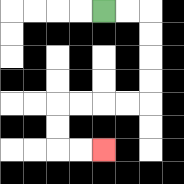{'start': '[4, 0]', 'end': '[4, 6]', 'path_directions': 'R,R,D,D,D,D,L,L,L,L,D,D,R,R', 'path_coordinates': '[[4, 0], [5, 0], [6, 0], [6, 1], [6, 2], [6, 3], [6, 4], [5, 4], [4, 4], [3, 4], [2, 4], [2, 5], [2, 6], [3, 6], [4, 6]]'}